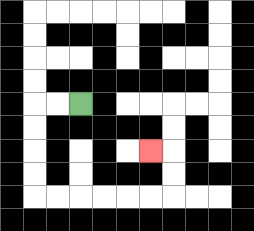{'start': '[3, 4]', 'end': '[6, 6]', 'path_directions': 'L,L,D,D,D,D,R,R,R,R,R,R,U,U,L', 'path_coordinates': '[[3, 4], [2, 4], [1, 4], [1, 5], [1, 6], [1, 7], [1, 8], [2, 8], [3, 8], [4, 8], [5, 8], [6, 8], [7, 8], [7, 7], [7, 6], [6, 6]]'}